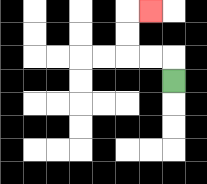{'start': '[7, 3]', 'end': '[6, 0]', 'path_directions': 'U,L,L,U,U,R', 'path_coordinates': '[[7, 3], [7, 2], [6, 2], [5, 2], [5, 1], [5, 0], [6, 0]]'}